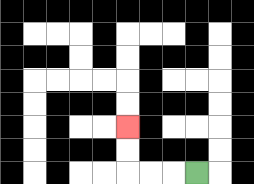{'start': '[8, 7]', 'end': '[5, 5]', 'path_directions': 'L,L,L,U,U', 'path_coordinates': '[[8, 7], [7, 7], [6, 7], [5, 7], [5, 6], [5, 5]]'}